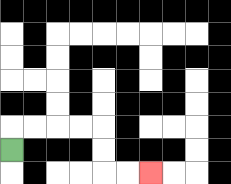{'start': '[0, 6]', 'end': '[6, 7]', 'path_directions': 'U,R,R,R,R,D,D,R,R', 'path_coordinates': '[[0, 6], [0, 5], [1, 5], [2, 5], [3, 5], [4, 5], [4, 6], [4, 7], [5, 7], [6, 7]]'}